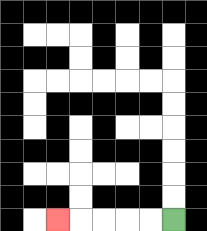{'start': '[7, 9]', 'end': '[2, 9]', 'path_directions': 'L,L,L,L,L', 'path_coordinates': '[[7, 9], [6, 9], [5, 9], [4, 9], [3, 9], [2, 9]]'}